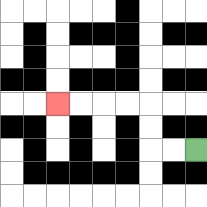{'start': '[8, 6]', 'end': '[2, 4]', 'path_directions': 'L,L,U,U,L,L,L,L', 'path_coordinates': '[[8, 6], [7, 6], [6, 6], [6, 5], [6, 4], [5, 4], [4, 4], [3, 4], [2, 4]]'}